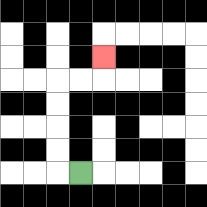{'start': '[3, 7]', 'end': '[4, 2]', 'path_directions': 'L,U,U,U,U,R,R,U', 'path_coordinates': '[[3, 7], [2, 7], [2, 6], [2, 5], [2, 4], [2, 3], [3, 3], [4, 3], [4, 2]]'}